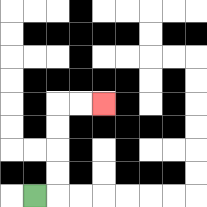{'start': '[1, 8]', 'end': '[4, 4]', 'path_directions': 'R,U,U,U,U,R,R', 'path_coordinates': '[[1, 8], [2, 8], [2, 7], [2, 6], [2, 5], [2, 4], [3, 4], [4, 4]]'}